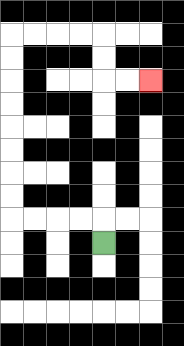{'start': '[4, 10]', 'end': '[6, 3]', 'path_directions': 'U,L,L,L,L,U,U,U,U,U,U,U,U,R,R,R,R,D,D,R,R', 'path_coordinates': '[[4, 10], [4, 9], [3, 9], [2, 9], [1, 9], [0, 9], [0, 8], [0, 7], [0, 6], [0, 5], [0, 4], [0, 3], [0, 2], [0, 1], [1, 1], [2, 1], [3, 1], [4, 1], [4, 2], [4, 3], [5, 3], [6, 3]]'}